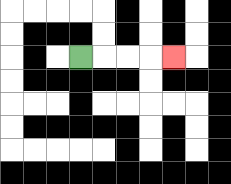{'start': '[3, 2]', 'end': '[7, 2]', 'path_directions': 'R,R,R,R', 'path_coordinates': '[[3, 2], [4, 2], [5, 2], [6, 2], [7, 2]]'}